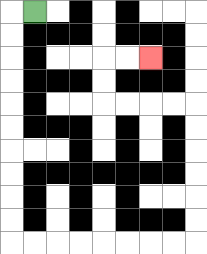{'start': '[1, 0]', 'end': '[6, 2]', 'path_directions': 'L,D,D,D,D,D,D,D,D,D,D,R,R,R,R,R,R,R,R,U,U,U,U,U,U,L,L,L,L,U,U,R,R', 'path_coordinates': '[[1, 0], [0, 0], [0, 1], [0, 2], [0, 3], [0, 4], [0, 5], [0, 6], [0, 7], [0, 8], [0, 9], [0, 10], [1, 10], [2, 10], [3, 10], [4, 10], [5, 10], [6, 10], [7, 10], [8, 10], [8, 9], [8, 8], [8, 7], [8, 6], [8, 5], [8, 4], [7, 4], [6, 4], [5, 4], [4, 4], [4, 3], [4, 2], [5, 2], [6, 2]]'}